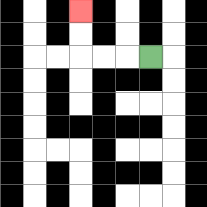{'start': '[6, 2]', 'end': '[3, 0]', 'path_directions': 'L,L,L,U,U', 'path_coordinates': '[[6, 2], [5, 2], [4, 2], [3, 2], [3, 1], [3, 0]]'}